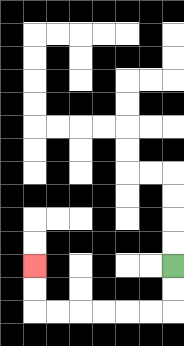{'start': '[7, 11]', 'end': '[1, 11]', 'path_directions': 'D,D,L,L,L,L,L,L,U,U', 'path_coordinates': '[[7, 11], [7, 12], [7, 13], [6, 13], [5, 13], [4, 13], [3, 13], [2, 13], [1, 13], [1, 12], [1, 11]]'}